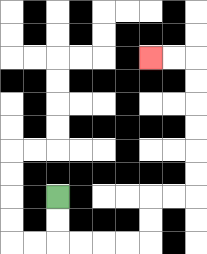{'start': '[2, 8]', 'end': '[6, 2]', 'path_directions': 'D,D,R,R,R,R,U,U,R,R,U,U,U,U,U,U,L,L', 'path_coordinates': '[[2, 8], [2, 9], [2, 10], [3, 10], [4, 10], [5, 10], [6, 10], [6, 9], [6, 8], [7, 8], [8, 8], [8, 7], [8, 6], [8, 5], [8, 4], [8, 3], [8, 2], [7, 2], [6, 2]]'}